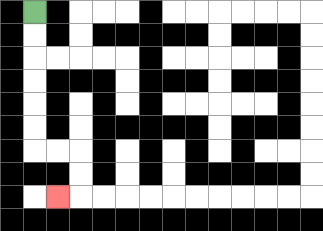{'start': '[1, 0]', 'end': '[2, 8]', 'path_directions': 'D,D,D,D,D,D,R,R,D,D,L', 'path_coordinates': '[[1, 0], [1, 1], [1, 2], [1, 3], [1, 4], [1, 5], [1, 6], [2, 6], [3, 6], [3, 7], [3, 8], [2, 8]]'}